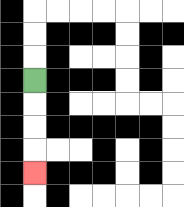{'start': '[1, 3]', 'end': '[1, 7]', 'path_directions': 'D,D,D,D', 'path_coordinates': '[[1, 3], [1, 4], [1, 5], [1, 6], [1, 7]]'}